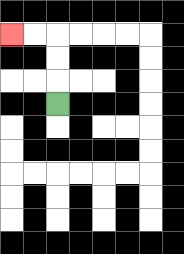{'start': '[2, 4]', 'end': '[0, 1]', 'path_directions': 'U,U,U,L,L', 'path_coordinates': '[[2, 4], [2, 3], [2, 2], [2, 1], [1, 1], [0, 1]]'}